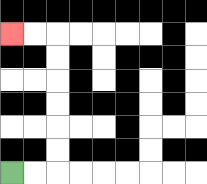{'start': '[0, 7]', 'end': '[0, 1]', 'path_directions': 'R,R,U,U,U,U,U,U,L,L', 'path_coordinates': '[[0, 7], [1, 7], [2, 7], [2, 6], [2, 5], [2, 4], [2, 3], [2, 2], [2, 1], [1, 1], [0, 1]]'}